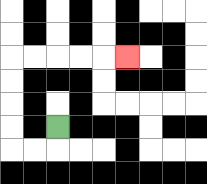{'start': '[2, 5]', 'end': '[5, 2]', 'path_directions': 'D,L,L,U,U,U,U,R,R,R,R,R', 'path_coordinates': '[[2, 5], [2, 6], [1, 6], [0, 6], [0, 5], [0, 4], [0, 3], [0, 2], [1, 2], [2, 2], [3, 2], [4, 2], [5, 2]]'}